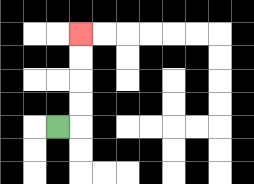{'start': '[2, 5]', 'end': '[3, 1]', 'path_directions': 'R,U,U,U,U', 'path_coordinates': '[[2, 5], [3, 5], [3, 4], [3, 3], [3, 2], [3, 1]]'}